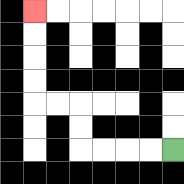{'start': '[7, 6]', 'end': '[1, 0]', 'path_directions': 'L,L,L,L,U,U,L,L,U,U,U,U', 'path_coordinates': '[[7, 6], [6, 6], [5, 6], [4, 6], [3, 6], [3, 5], [3, 4], [2, 4], [1, 4], [1, 3], [1, 2], [1, 1], [1, 0]]'}